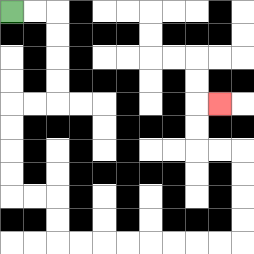{'start': '[0, 0]', 'end': '[9, 4]', 'path_directions': 'R,R,D,D,D,D,L,L,D,D,D,D,R,R,D,D,R,R,R,R,R,R,R,R,U,U,U,U,L,L,U,U,R', 'path_coordinates': '[[0, 0], [1, 0], [2, 0], [2, 1], [2, 2], [2, 3], [2, 4], [1, 4], [0, 4], [0, 5], [0, 6], [0, 7], [0, 8], [1, 8], [2, 8], [2, 9], [2, 10], [3, 10], [4, 10], [5, 10], [6, 10], [7, 10], [8, 10], [9, 10], [10, 10], [10, 9], [10, 8], [10, 7], [10, 6], [9, 6], [8, 6], [8, 5], [8, 4], [9, 4]]'}